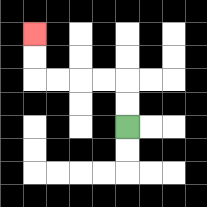{'start': '[5, 5]', 'end': '[1, 1]', 'path_directions': 'U,U,L,L,L,L,U,U', 'path_coordinates': '[[5, 5], [5, 4], [5, 3], [4, 3], [3, 3], [2, 3], [1, 3], [1, 2], [1, 1]]'}